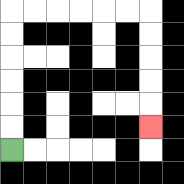{'start': '[0, 6]', 'end': '[6, 5]', 'path_directions': 'U,U,U,U,U,U,R,R,R,R,R,R,D,D,D,D,D', 'path_coordinates': '[[0, 6], [0, 5], [0, 4], [0, 3], [0, 2], [0, 1], [0, 0], [1, 0], [2, 0], [3, 0], [4, 0], [5, 0], [6, 0], [6, 1], [6, 2], [6, 3], [6, 4], [6, 5]]'}